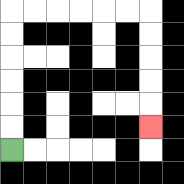{'start': '[0, 6]', 'end': '[6, 5]', 'path_directions': 'U,U,U,U,U,U,R,R,R,R,R,R,D,D,D,D,D', 'path_coordinates': '[[0, 6], [0, 5], [0, 4], [0, 3], [0, 2], [0, 1], [0, 0], [1, 0], [2, 0], [3, 0], [4, 0], [5, 0], [6, 0], [6, 1], [6, 2], [6, 3], [6, 4], [6, 5]]'}